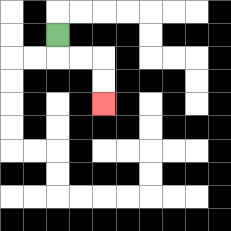{'start': '[2, 1]', 'end': '[4, 4]', 'path_directions': 'D,R,R,D,D', 'path_coordinates': '[[2, 1], [2, 2], [3, 2], [4, 2], [4, 3], [4, 4]]'}